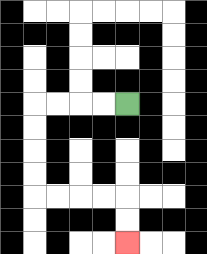{'start': '[5, 4]', 'end': '[5, 10]', 'path_directions': 'L,L,L,L,D,D,D,D,R,R,R,R,D,D', 'path_coordinates': '[[5, 4], [4, 4], [3, 4], [2, 4], [1, 4], [1, 5], [1, 6], [1, 7], [1, 8], [2, 8], [3, 8], [4, 8], [5, 8], [5, 9], [5, 10]]'}